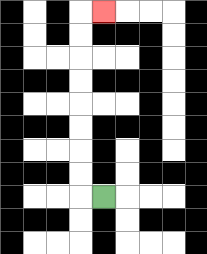{'start': '[4, 8]', 'end': '[4, 0]', 'path_directions': 'L,U,U,U,U,U,U,U,U,R', 'path_coordinates': '[[4, 8], [3, 8], [3, 7], [3, 6], [3, 5], [3, 4], [3, 3], [3, 2], [3, 1], [3, 0], [4, 0]]'}